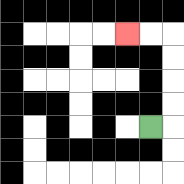{'start': '[6, 5]', 'end': '[5, 1]', 'path_directions': 'R,U,U,U,U,L,L', 'path_coordinates': '[[6, 5], [7, 5], [7, 4], [7, 3], [7, 2], [7, 1], [6, 1], [5, 1]]'}